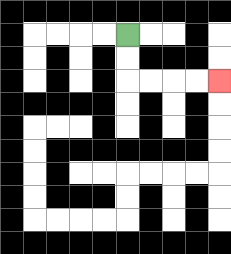{'start': '[5, 1]', 'end': '[9, 3]', 'path_directions': 'D,D,R,R,R,R', 'path_coordinates': '[[5, 1], [5, 2], [5, 3], [6, 3], [7, 3], [8, 3], [9, 3]]'}